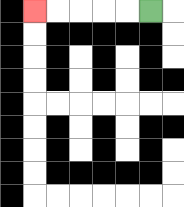{'start': '[6, 0]', 'end': '[1, 0]', 'path_directions': 'L,L,L,L,L', 'path_coordinates': '[[6, 0], [5, 0], [4, 0], [3, 0], [2, 0], [1, 0]]'}